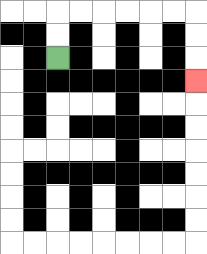{'start': '[2, 2]', 'end': '[8, 3]', 'path_directions': 'U,U,R,R,R,R,R,R,D,D,D', 'path_coordinates': '[[2, 2], [2, 1], [2, 0], [3, 0], [4, 0], [5, 0], [6, 0], [7, 0], [8, 0], [8, 1], [8, 2], [8, 3]]'}